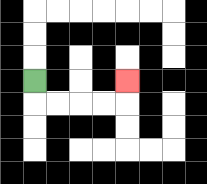{'start': '[1, 3]', 'end': '[5, 3]', 'path_directions': 'D,R,R,R,R,U', 'path_coordinates': '[[1, 3], [1, 4], [2, 4], [3, 4], [4, 4], [5, 4], [5, 3]]'}